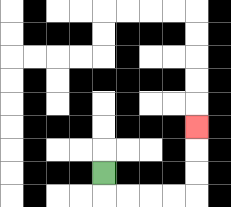{'start': '[4, 7]', 'end': '[8, 5]', 'path_directions': 'D,R,R,R,R,U,U,U', 'path_coordinates': '[[4, 7], [4, 8], [5, 8], [6, 8], [7, 8], [8, 8], [8, 7], [8, 6], [8, 5]]'}